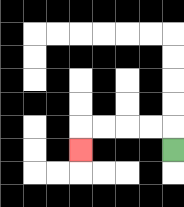{'start': '[7, 6]', 'end': '[3, 6]', 'path_directions': 'U,L,L,L,L,D', 'path_coordinates': '[[7, 6], [7, 5], [6, 5], [5, 5], [4, 5], [3, 5], [3, 6]]'}